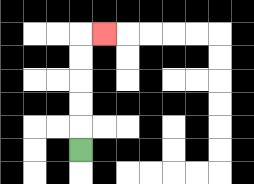{'start': '[3, 6]', 'end': '[4, 1]', 'path_directions': 'U,U,U,U,U,R', 'path_coordinates': '[[3, 6], [3, 5], [3, 4], [3, 3], [3, 2], [3, 1], [4, 1]]'}